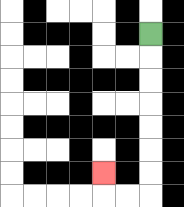{'start': '[6, 1]', 'end': '[4, 7]', 'path_directions': 'D,D,D,D,D,D,D,L,L,U', 'path_coordinates': '[[6, 1], [6, 2], [6, 3], [6, 4], [6, 5], [6, 6], [6, 7], [6, 8], [5, 8], [4, 8], [4, 7]]'}